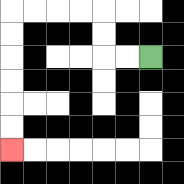{'start': '[6, 2]', 'end': '[0, 6]', 'path_directions': 'L,L,U,U,L,L,L,L,D,D,D,D,D,D', 'path_coordinates': '[[6, 2], [5, 2], [4, 2], [4, 1], [4, 0], [3, 0], [2, 0], [1, 0], [0, 0], [0, 1], [0, 2], [0, 3], [0, 4], [0, 5], [0, 6]]'}